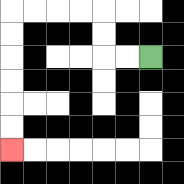{'start': '[6, 2]', 'end': '[0, 6]', 'path_directions': 'L,L,U,U,L,L,L,L,D,D,D,D,D,D', 'path_coordinates': '[[6, 2], [5, 2], [4, 2], [4, 1], [4, 0], [3, 0], [2, 0], [1, 0], [0, 0], [0, 1], [0, 2], [0, 3], [0, 4], [0, 5], [0, 6]]'}